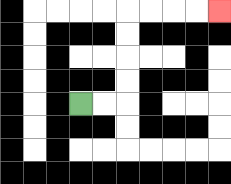{'start': '[3, 4]', 'end': '[9, 0]', 'path_directions': 'R,R,U,U,U,U,R,R,R,R', 'path_coordinates': '[[3, 4], [4, 4], [5, 4], [5, 3], [5, 2], [5, 1], [5, 0], [6, 0], [7, 0], [8, 0], [9, 0]]'}